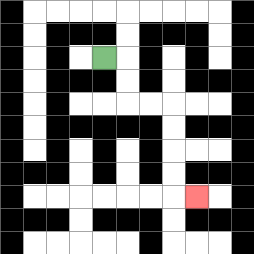{'start': '[4, 2]', 'end': '[8, 8]', 'path_directions': 'R,D,D,R,R,D,D,D,D,R', 'path_coordinates': '[[4, 2], [5, 2], [5, 3], [5, 4], [6, 4], [7, 4], [7, 5], [7, 6], [7, 7], [7, 8], [8, 8]]'}